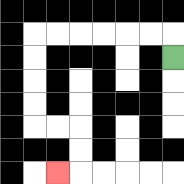{'start': '[7, 2]', 'end': '[2, 7]', 'path_directions': 'U,L,L,L,L,L,L,D,D,D,D,R,R,D,D,L', 'path_coordinates': '[[7, 2], [7, 1], [6, 1], [5, 1], [4, 1], [3, 1], [2, 1], [1, 1], [1, 2], [1, 3], [1, 4], [1, 5], [2, 5], [3, 5], [3, 6], [3, 7], [2, 7]]'}